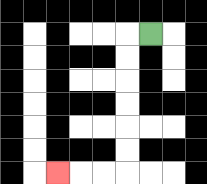{'start': '[6, 1]', 'end': '[2, 7]', 'path_directions': 'L,D,D,D,D,D,D,L,L,L', 'path_coordinates': '[[6, 1], [5, 1], [5, 2], [5, 3], [5, 4], [5, 5], [5, 6], [5, 7], [4, 7], [3, 7], [2, 7]]'}